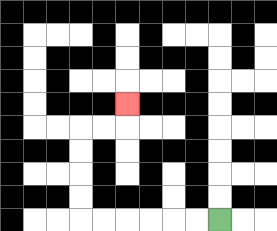{'start': '[9, 9]', 'end': '[5, 4]', 'path_directions': 'L,L,L,L,L,L,U,U,U,U,R,R,U', 'path_coordinates': '[[9, 9], [8, 9], [7, 9], [6, 9], [5, 9], [4, 9], [3, 9], [3, 8], [3, 7], [3, 6], [3, 5], [4, 5], [5, 5], [5, 4]]'}